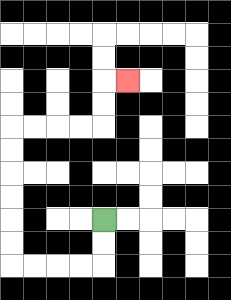{'start': '[4, 9]', 'end': '[5, 3]', 'path_directions': 'D,D,L,L,L,L,U,U,U,U,U,U,R,R,R,R,U,U,R', 'path_coordinates': '[[4, 9], [4, 10], [4, 11], [3, 11], [2, 11], [1, 11], [0, 11], [0, 10], [0, 9], [0, 8], [0, 7], [0, 6], [0, 5], [1, 5], [2, 5], [3, 5], [4, 5], [4, 4], [4, 3], [5, 3]]'}